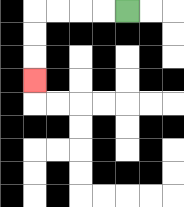{'start': '[5, 0]', 'end': '[1, 3]', 'path_directions': 'L,L,L,L,D,D,D', 'path_coordinates': '[[5, 0], [4, 0], [3, 0], [2, 0], [1, 0], [1, 1], [1, 2], [1, 3]]'}